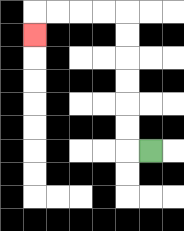{'start': '[6, 6]', 'end': '[1, 1]', 'path_directions': 'L,U,U,U,U,U,U,L,L,L,L,D', 'path_coordinates': '[[6, 6], [5, 6], [5, 5], [5, 4], [5, 3], [5, 2], [5, 1], [5, 0], [4, 0], [3, 0], [2, 0], [1, 0], [1, 1]]'}